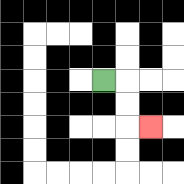{'start': '[4, 3]', 'end': '[6, 5]', 'path_directions': 'R,D,D,R', 'path_coordinates': '[[4, 3], [5, 3], [5, 4], [5, 5], [6, 5]]'}